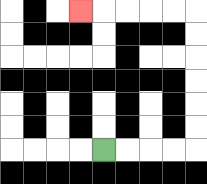{'start': '[4, 6]', 'end': '[3, 0]', 'path_directions': 'R,R,R,R,U,U,U,U,U,U,L,L,L,L,L', 'path_coordinates': '[[4, 6], [5, 6], [6, 6], [7, 6], [8, 6], [8, 5], [8, 4], [8, 3], [8, 2], [8, 1], [8, 0], [7, 0], [6, 0], [5, 0], [4, 0], [3, 0]]'}